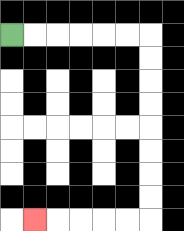{'start': '[0, 1]', 'end': '[1, 9]', 'path_directions': 'R,R,R,R,R,R,D,D,D,D,D,D,D,D,L,L,L,L,L', 'path_coordinates': '[[0, 1], [1, 1], [2, 1], [3, 1], [4, 1], [5, 1], [6, 1], [6, 2], [6, 3], [6, 4], [6, 5], [6, 6], [6, 7], [6, 8], [6, 9], [5, 9], [4, 9], [3, 9], [2, 9], [1, 9]]'}